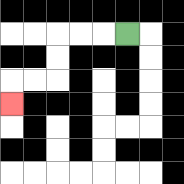{'start': '[5, 1]', 'end': '[0, 4]', 'path_directions': 'L,L,L,D,D,L,L,D', 'path_coordinates': '[[5, 1], [4, 1], [3, 1], [2, 1], [2, 2], [2, 3], [1, 3], [0, 3], [0, 4]]'}